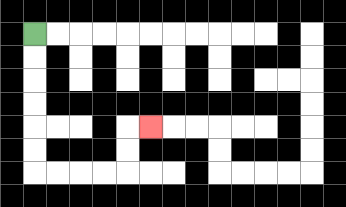{'start': '[1, 1]', 'end': '[6, 5]', 'path_directions': 'D,D,D,D,D,D,R,R,R,R,U,U,R', 'path_coordinates': '[[1, 1], [1, 2], [1, 3], [1, 4], [1, 5], [1, 6], [1, 7], [2, 7], [3, 7], [4, 7], [5, 7], [5, 6], [5, 5], [6, 5]]'}